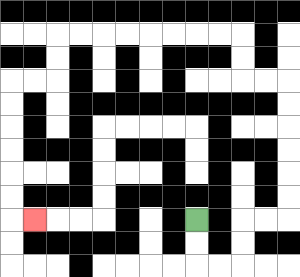{'start': '[8, 9]', 'end': '[1, 9]', 'path_directions': 'D,D,R,R,U,U,R,R,U,U,U,U,U,U,L,L,U,U,L,L,L,L,L,L,L,L,D,D,L,L,D,D,D,D,D,D,R', 'path_coordinates': '[[8, 9], [8, 10], [8, 11], [9, 11], [10, 11], [10, 10], [10, 9], [11, 9], [12, 9], [12, 8], [12, 7], [12, 6], [12, 5], [12, 4], [12, 3], [11, 3], [10, 3], [10, 2], [10, 1], [9, 1], [8, 1], [7, 1], [6, 1], [5, 1], [4, 1], [3, 1], [2, 1], [2, 2], [2, 3], [1, 3], [0, 3], [0, 4], [0, 5], [0, 6], [0, 7], [0, 8], [0, 9], [1, 9]]'}